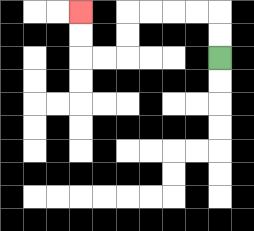{'start': '[9, 2]', 'end': '[3, 0]', 'path_directions': 'U,U,L,L,L,L,D,D,L,L,U,U', 'path_coordinates': '[[9, 2], [9, 1], [9, 0], [8, 0], [7, 0], [6, 0], [5, 0], [5, 1], [5, 2], [4, 2], [3, 2], [3, 1], [3, 0]]'}